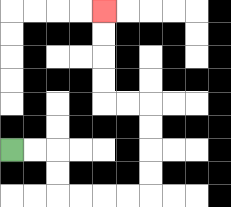{'start': '[0, 6]', 'end': '[4, 0]', 'path_directions': 'R,R,D,D,R,R,R,R,U,U,U,U,L,L,U,U,U,U', 'path_coordinates': '[[0, 6], [1, 6], [2, 6], [2, 7], [2, 8], [3, 8], [4, 8], [5, 8], [6, 8], [6, 7], [6, 6], [6, 5], [6, 4], [5, 4], [4, 4], [4, 3], [4, 2], [4, 1], [4, 0]]'}